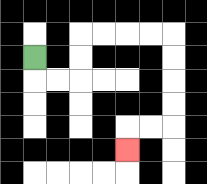{'start': '[1, 2]', 'end': '[5, 6]', 'path_directions': 'D,R,R,U,U,R,R,R,R,D,D,D,D,L,L,D', 'path_coordinates': '[[1, 2], [1, 3], [2, 3], [3, 3], [3, 2], [3, 1], [4, 1], [5, 1], [6, 1], [7, 1], [7, 2], [7, 3], [7, 4], [7, 5], [6, 5], [5, 5], [5, 6]]'}